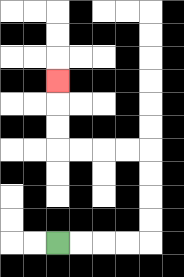{'start': '[2, 10]', 'end': '[2, 3]', 'path_directions': 'R,R,R,R,U,U,U,U,L,L,L,L,U,U,U', 'path_coordinates': '[[2, 10], [3, 10], [4, 10], [5, 10], [6, 10], [6, 9], [6, 8], [6, 7], [6, 6], [5, 6], [4, 6], [3, 6], [2, 6], [2, 5], [2, 4], [2, 3]]'}